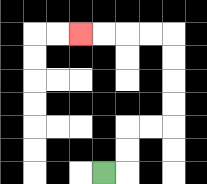{'start': '[4, 7]', 'end': '[3, 1]', 'path_directions': 'R,U,U,R,R,U,U,U,U,L,L,L,L', 'path_coordinates': '[[4, 7], [5, 7], [5, 6], [5, 5], [6, 5], [7, 5], [7, 4], [7, 3], [7, 2], [7, 1], [6, 1], [5, 1], [4, 1], [3, 1]]'}